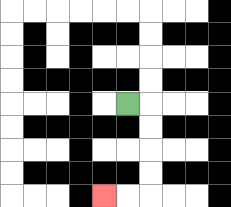{'start': '[5, 4]', 'end': '[4, 8]', 'path_directions': 'R,D,D,D,D,L,L', 'path_coordinates': '[[5, 4], [6, 4], [6, 5], [6, 6], [6, 7], [6, 8], [5, 8], [4, 8]]'}